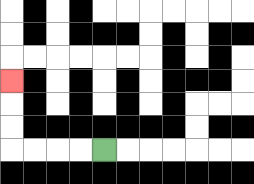{'start': '[4, 6]', 'end': '[0, 3]', 'path_directions': 'L,L,L,L,U,U,U', 'path_coordinates': '[[4, 6], [3, 6], [2, 6], [1, 6], [0, 6], [0, 5], [0, 4], [0, 3]]'}